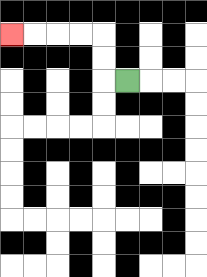{'start': '[5, 3]', 'end': '[0, 1]', 'path_directions': 'L,U,U,L,L,L,L', 'path_coordinates': '[[5, 3], [4, 3], [4, 2], [4, 1], [3, 1], [2, 1], [1, 1], [0, 1]]'}